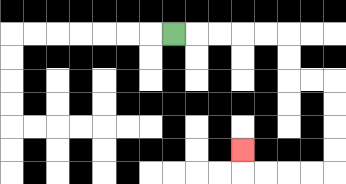{'start': '[7, 1]', 'end': '[10, 6]', 'path_directions': 'R,R,R,R,R,D,D,R,R,D,D,D,D,L,L,L,L,U', 'path_coordinates': '[[7, 1], [8, 1], [9, 1], [10, 1], [11, 1], [12, 1], [12, 2], [12, 3], [13, 3], [14, 3], [14, 4], [14, 5], [14, 6], [14, 7], [13, 7], [12, 7], [11, 7], [10, 7], [10, 6]]'}